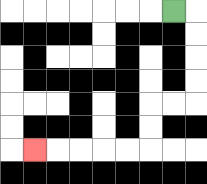{'start': '[7, 0]', 'end': '[1, 6]', 'path_directions': 'R,D,D,D,D,L,L,D,D,L,L,L,L,L', 'path_coordinates': '[[7, 0], [8, 0], [8, 1], [8, 2], [8, 3], [8, 4], [7, 4], [6, 4], [6, 5], [6, 6], [5, 6], [4, 6], [3, 6], [2, 6], [1, 6]]'}